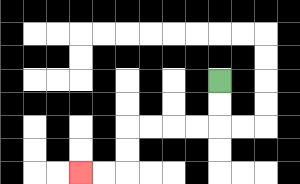{'start': '[9, 3]', 'end': '[3, 7]', 'path_directions': 'D,D,L,L,L,L,D,D,L,L', 'path_coordinates': '[[9, 3], [9, 4], [9, 5], [8, 5], [7, 5], [6, 5], [5, 5], [5, 6], [5, 7], [4, 7], [3, 7]]'}